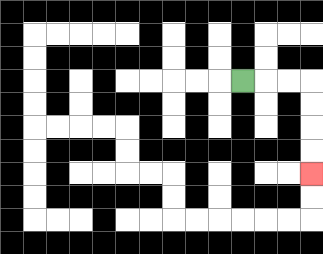{'start': '[10, 3]', 'end': '[13, 7]', 'path_directions': 'R,R,R,D,D,D,D', 'path_coordinates': '[[10, 3], [11, 3], [12, 3], [13, 3], [13, 4], [13, 5], [13, 6], [13, 7]]'}